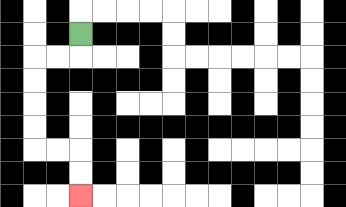{'start': '[3, 1]', 'end': '[3, 8]', 'path_directions': 'D,L,L,D,D,D,D,R,R,D,D', 'path_coordinates': '[[3, 1], [3, 2], [2, 2], [1, 2], [1, 3], [1, 4], [1, 5], [1, 6], [2, 6], [3, 6], [3, 7], [3, 8]]'}